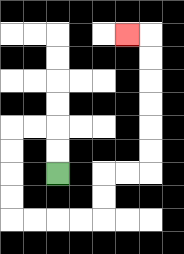{'start': '[2, 7]', 'end': '[5, 1]', 'path_directions': 'U,U,L,L,D,D,D,D,R,R,R,R,U,U,R,R,U,U,U,U,U,U,L', 'path_coordinates': '[[2, 7], [2, 6], [2, 5], [1, 5], [0, 5], [0, 6], [0, 7], [0, 8], [0, 9], [1, 9], [2, 9], [3, 9], [4, 9], [4, 8], [4, 7], [5, 7], [6, 7], [6, 6], [6, 5], [6, 4], [6, 3], [6, 2], [6, 1], [5, 1]]'}